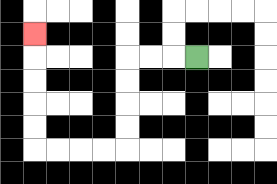{'start': '[8, 2]', 'end': '[1, 1]', 'path_directions': 'L,L,L,D,D,D,D,L,L,L,L,U,U,U,U,U', 'path_coordinates': '[[8, 2], [7, 2], [6, 2], [5, 2], [5, 3], [5, 4], [5, 5], [5, 6], [4, 6], [3, 6], [2, 6], [1, 6], [1, 5], [1, 4], [1, 3], [1, 2], [1, 1]]'}